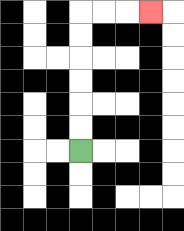{'start': '[3, 6]', 'end': '[6, 0]', 'path_directions': 'U,U,U,U,U,U,R,R,R', 'path_coordinates': '[[3, 6], [3, 5], [3, 4], [3, 3], [3, 2], [3, 1], [3, 0], [4, 0], [5, 0], [6, 0]]'}